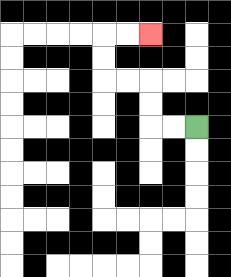{'start': '[8, 5]', 'end': '[6, 1]', 'path_directions': 'L,L,U,U,L,L,U,U,R,R', 'path_coordinates': '[[8, 5], [7, 5], [6, 5], [6, 4], [6, 3], [5, 3], [4, 3], [4, 2], [4, 1], [5, 1], [6, 1]]'}